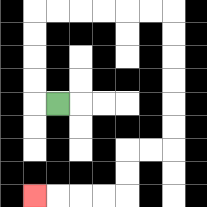{'start': '[2, 4]', 'end': '[1, 8]', 'path_directions': 'L,U,U,U,U,R,R,R,R,R,R,D,D,D,D,D,D,L,L,D,D,L,L,L,L', 'path_coordinates': '[[2, 4], [1, 4], [1, 3], [1, 2], [1, 1], [1, 0], [2, 0], [3, 0], [4, 0], [5, 0], [6, 0], [7, 0], [7, 1], [7, 2], [7, 3], [7, 4], [7, 5], [7, 6], [6, 6], [5, 6], [5, 7], [5, 8], [4, 8], [3, 8], [2, 8], [1, 8]]'}